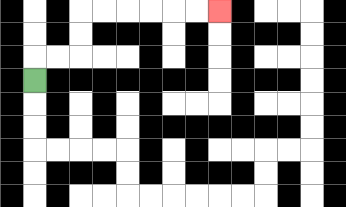{'start': '[1, 3]', 'end': '[9, 0]', 'path_directions': 'U,R,R,U,U,R,R,R,R,R,R', 'path_coordinates': '[[1, 3], [1, 2], [2, 2], [3, 2], [3, 1], [3, 0], [4, 0], [5, 0], [6, 0], [7, 0], [8, 0], [9, 0]]'}